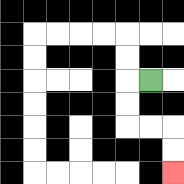{'start': '[6, 3]', 'end': '[7, 7]', 'path_directions': 'L,D,D,R,R,D,D', 'path_coordinates': '[[6, 3], [5, 3], [5, 4], [5, 5], [6, 5], [7, 5], [7, 6], [7, 7]]'}